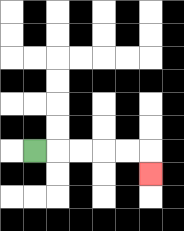{'start': '[1, 6]', 'end': '[6, 7]', 'path_directions': 'R,R,R,R,R,D', 'path_coordinates': '[[1, 6], [2, 6], [3, 6], [4, 6], [5, 6], [6, 6], [6, 7]]'}